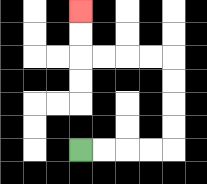{'start': '[3, 6]', 'end': '[3, 0]', 'path_directions': 'R,R,R,R,U,U,U,U,L,L,L,L,U,U', 'path_coordinates': '[[3, 6], [4, 6], [5, 6], [6, 6], [7, 6], [7, 5], [7, 4], [7, 3], [7, 2], [6, 2], [5, 2], [4, 2], [3, 2], [3, 1], [3, 0]]'}